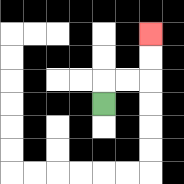{'start': '[4, 4]', 'end': '[6, 1]', 'path_directions': 'U,R,R,U,U', 'path_coordinates': '[[4, 4], [4, 3], [5, 3], [6, 3], [6, 2], [6, 1]]'}